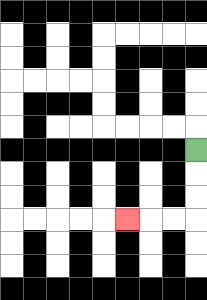{'start': '[8, 6]', 'end': '[5, 9]', 'path_directions': 'D,D,D,L,L,L', 'path_coordinates': '[[8, 6], [8, 7], [8, 8], [8, 9], [7, 9], [6, 9], [5, 9]]'}